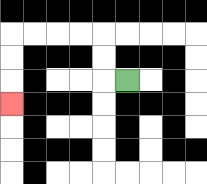{'start': '[5, 3]', 'end': '[0, 4]', 'path_directions': 'L,U,U,L,L,L,L,D,D,D', 'path_coordinates': '[[5, 3], [4, 3], [4, 2], [4, 1], [3, 1], [2, 1], [1, 1], [0, 1], [0, 2], [0, 3], [0, 4]]'}